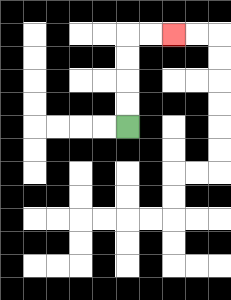{'start': '[5, 5]', 'end': '[7, 1]', 'path_directions': 'U,U,U,U,R,R', 'path_coordinates': '[[5, 5], [5, 4], [5, 3], [5, 2], [5, 1], [6, 1], [7, 1]]'}